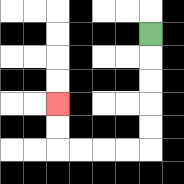{'start': '[6, 1]', 'end': '[2, 4]', 'path_directions': 'D,D,D,D,D,L,L,L,L,U,U', 'path_coordinates': '[[6, 1], [6, 2], [6, 3], [6, 4], [6, 5], [6, 6], [5, 6], [4, 6], [3, 6], [2, 6], [2, 5], [2, 4]]'}